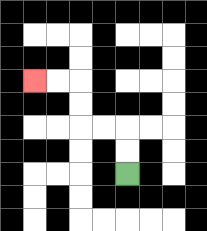{'start': '[5, 7]', 'end': '[1, 3]', 'path_directions': 'U,U,L,L,U,U,L,L', 'path_coordinates': '[[5, 7], [5, 6], [5, 5], [4, 5], [3, 5], [3, 4], [3, 3], [2, 3], [1, 3]]'}